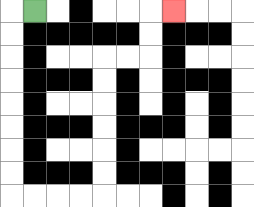{'start': '[1, 0]', 'end': '[7, 0]', 'path_directions': 'L,D,D,D,D,D,D,D,D,R,R,R,R,U,U,U,U,U,U,R,R,U,U,R', 'path_coordinates': '[[1, 0], [0, 0], [0, 1], [0, 2], [0, 3], [0, 4], [0, 5], [0, 6], [0, 7], [0, 8], [1, 8], [2, 8], [3, 8], [4, 8], [4, 7], [4, 6], [4, 5], [4, 4], [4, 3], [4, 2], [5, 2], [6, 2], [6, 1], [6, 0], [7, 0]]'}